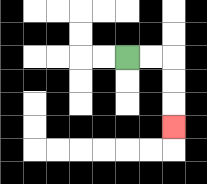{'start': '[5, 2]', 'end': '[7, 5]', 'path_directions': 'R,R,D,D,D', 'path_coordinates': '[[5, 2], [6, 2], [7, 2], [7, 3], [7, 4], [7, 5]]'}